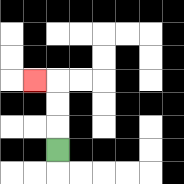{'start': '[2, 6]', 'end': '[1, 3]', 'path_directions': 'U,U,U,L', 'path_coordinates': '[[2, 6], [2, 5], [2, 4], [2, 3], [1, 3]]'}